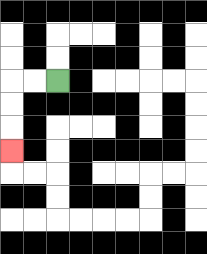{'start': '[2, 3]', 'end': '[0, 6]', 'path_directions': 'L,L,D,D,D', 'path_coordinates': '[[2, 3], [1, 3], [0, 3], [0, 4], [0, 5], [0, 6]]'}